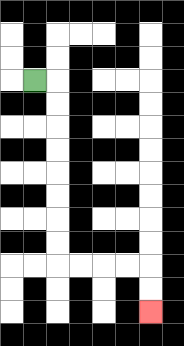{'start': '[1, 3]', 'end': '[6, 13]', 'path_directions': 'R,D,D,D,D,D,D,D,D,R,R,R,R,D,D', 'path_coordinates': '[[1, 3], [2, 3], [2, 4], [2, 5], [2, 6], [2, 7], [2, 8], [2, 9], [2, 10], [2, 11], [3, 11], [4, 11], [5, 11], [6, 11], [6, 12], [6, 13]]'}